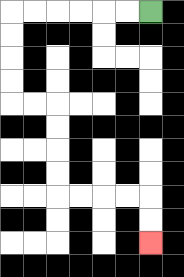{'start': '[6, 0]', 'end': '[6, 10]', 'path_directions': 'L,L,L,L,L,L,D,D,D,D,R,R,D,D,D,D,R,R,R,R,D,D', 'path_coordinates': '[[6, 0], [5, 0], [4, 0], [3, 0], [2, 0], [1, 0], [0, 0], [0, 1], [0, 2], [0, 3], [0, 4], [1, 4], [2, 4], [2, 5], [2, 6], [2, 7], [2, 8], [3, 8], [4, 8], [5, 8], [6, 8], [6, 9], [6, 10]]'}